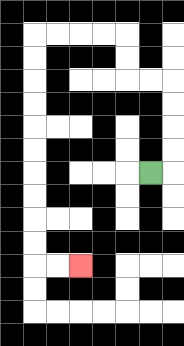{'start': '[6, 7]', 'end': '[3, 11]', 'path_directions': 'R,U,U,U,U,L,L,U,U,L,L,L,L,D,D,D,D,D,D,D,D,D,D,R,R', 'path_coordinates': '[[6, 7], [7, 7], [7, 6], [7, 5], [7, 4], [7, 3], [6, 3], [5, 3], [5, 2], [5, 1], [4, 1], [3, 1], [2, 1], [1, 1], [1, 2], [1, 3], [1, 4], [1, 5], [1, 6], [1, 7], [1, 8], [1, 9], [1, 10], [1, 11], [2, 11], [3, 11]]'}